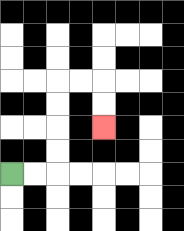{'start': '[0, 7]', 'end': '[4, 5]', 'path_directions': 'R,R,U,U,U,U,R,R,D,D', 'path_coordinates': '[[0, 7], [1, 7], [2, 7], [2, 6], [2, 5], [2, 4], [2, 3], [3, 3], [4, 3], [4, 4], [4, 5]]'}